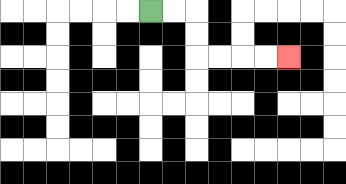{'start': '[6, 0]', 'end': '[12, 2]', 'path_directions': 'R,R,D,D,R,R,R,R', 'path_coordinates': '[[6, 0], [7, 0], [8, 0], [8, 1], [8, 2], [9, 2], [10, 2], [11, 2], [12, 2]]'}